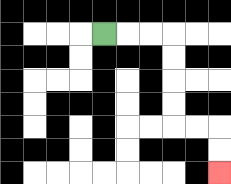{'start': '[4, 1]', 'end': '[9, 7]', 'path_directions': 'R,R,R,D,D,D,D,R,R,D,D', 'path_coordinates': '[[4, 1], [5, 1], [6, 1], [7, 1], [7, 2], [7, 3], [7, 4], [7, 5], [8, 5], [9, 5], [9, 6], [9, 7]]'}